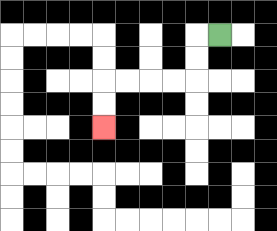{'start': '[9, 1]', 'end': '[4, 5]', 'path_directions': 'L,D,D,L,L,L,L,D,D', 'path_coordinates': '[[9, 1], [8, 1], [8, 2], [8, 3], [7, 3], [6, 3], [5, 3], [4, 3], [4, 4], [4, 5]]'}